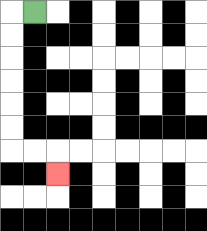{'start': '[1, 0]', 'end': '[2, 7]', 'path_directions': 'L,D,D,D,D,D,D,R,R,D', 'path_coordinates': '[[1, 0], [0, 0], [0, 1], [0, 2], [0, 3], [0, 4], [0, 5], [0, 6], [1, 6], [2, 6], [2, 7]]'}